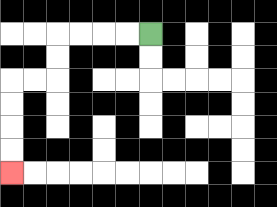{'start': '[6, 1]', 'end': '[0, 7]', 'path_directions': 'L,L,L,L,D,D,L,L,D,D,D,D', 'path_coordinates': '[[6, 1], [5, 1], [4, 1], [3, 1], [2, 1], [2, 2], [2, 3], [1, 3], [0, 3], [0, 4], [0, 5], [0, 6], [0, 7]]'}